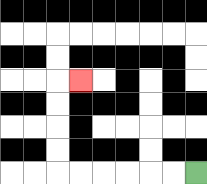{'start': '[8, 7]', 'end': '[3, 3]', 'path_directions': 'L,L,L,L,L,L,U,U,U,U,R', 'path_coordinates': '[[8, 7], [7, 7], [6, 7], [5, 7], [4, 7], [3, 7], [2, 7], [2, 6], [2, 5], [2, 4], [2, 3], [3, 3]]'}